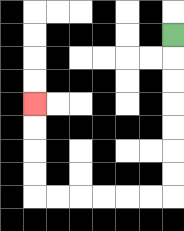{'start': '[7, 1]', 'end': '[1, 4]', 'path_directions': 'D,D,D,D,D,D,D,L,L,L,L,L,L,U,U,U,U', 'path_coordinates': '[[7, 1], [7, 2], [7, 3], [7, 4], [7, 5], [7, 6], [7, 7], [7, 8], [6, 8], [5, 8], [4, 8], [3, 8], [2, 8], [1, 8], [1, 7], [1, 6], [1, 5], [1, 4]]'}